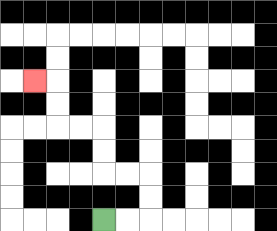{'start': '[4, 9]', 'end': '[1, 3]', 'path_directions': 'R,R,U,U,L,L,U,U,L,L,U,U,L', 'path_coordinates': '[[4, 9], [5, 9], [6, 9], [6, 8], [6, 7], [5, 7], [4, 7], [4, 6], [4, 5], [3, 5], [2, 5], [2, 4], [2, 3], [1, 3]]'}